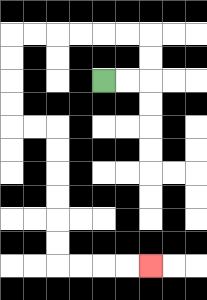{'start': '[4, 3]', 'end': '[6, 11]', 'path_directions': 'R,R,U,U,L,L,L,L,L,L,D,D,D,D,R,R,D,D,D,D,D,D,R,R,R,R', 'path_coordinates': '[[4, 3], [5, 3], [6, 3], [6, 2], [6, 1], [5, 1], [4, 1], [3, 1], [2, 1], [1, 1], [0, 1], [0, 2], [0, 3], [0, 4], [0, 5], [1, 5], [2, 5], [2, 6], [2, 7], [2, 8], [2, 9], [2, 10], [2, 11], [3, 11], [4, 11], [5, 11], [6, 11]]'}